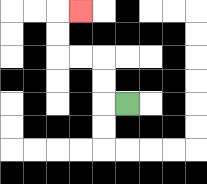{'start': '[5, 4]', 'end': '[3, 0]', 'path_directions': 'L,U,U,L,L,U,U,R', 'path_coordinates': '[[5, 4], [4, 4], [4, 3], [4, 2], [3, 2], [2, 2], [2, 1], [2, 0], [3, 0]]'}